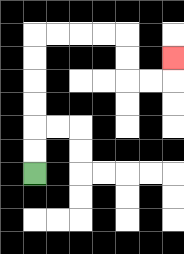{'start': '[1, 7]', 'end': '[7, 2]', 'path_directions': 'U,U,U,U,U,U,R,R,R,R,D,D,R,R,U', 'path_coordinates': '[[1, 7], [1, 6], [1, 5], [1, 4], [1, 3], [1, 2], [1, 1], [2, 1], [3, 1], [4, 1], [5, 1], [5, 2], [5, 3], [6, 3], [7, 3], [7, 2]]'}